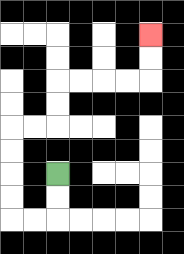{'start': '[2, 7]', 'end': '[6, 1]', 'path_directions': 'D,D,L,L,U,U,U,U,R,R,U,U,R,R,R,R,U,U', 'path_coordinates': '[[2, 7], [2, 8], [2, 9], [1, 9], [0, 9], [0, 8], [0, 7], [0, 6], [0, 5], [1, 5], [2, 5], [2, 4], [2, 3], [3, 3], [4, 3], [5, 3], [6, 3], [6, 2], [6, 1]]'}